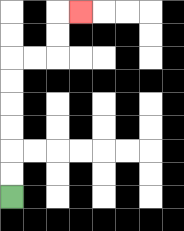{'start': '[0, 8]', 'end': '[3, 0]', 'path_directions': 'U,U,U,U,U,U,R,R,U,U,R', 'path_coordinates': '[[0, 8], [0, 7], [0, 6], [0, 5], [0, 4], [0, 3], [0, 2], [1, 2], [2, 2], [2, 1], [2, 0], [3, 0]]'}